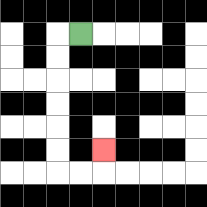{'start': '[3, 1]', 'end': '[4, 6]', 'path_directions': 'L,D,D,D,D,D,D,R,R,U', 'path_coordinates': '[[3, 1], [2, 1], [2, 2], [2, 3], [2, 4], [2, 5], [2, 6], [2, 7], [3, 7], [4, 7], [4, 6]]'}